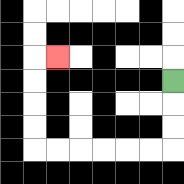{'start': '[7, 3]', 'end': '[2, 2]', 'path_directions': 'D,D,D,L,L,L,L,L,L,U,U,U,U,R', 'path_coordinates': '[[7, 3], [7, 4], [7, 5], [7, 6], [6, 6], [5, 6], [4, 6], [3, 6], [2, 6], [1, 6], [1, 5], [1, 4], [1, 3], [1, 2], [2, 2]]'}